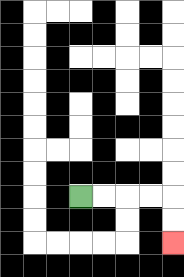{'start': '[3, 8]', 'end': '[7, 10]', 'path_directions': 'R,R,R,R,D,D', 'path_coordinates': '[[3, 8], [4, 8], [5, 8], [6, 8], [7, 8], [7, 9], [7, 10]]'}